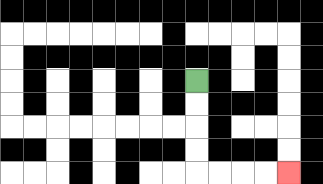{'start': '[8, 3]', 'end': '[12, 7]', 'path_directions': 'D,D,D,D,R,R,R,R', 'path_coordinates': '[[8, 3], [8, 4], [8, 5], [8, 6], [8, 7], [9, 7], [10, 7], [11, 7], [12, 7]]'}